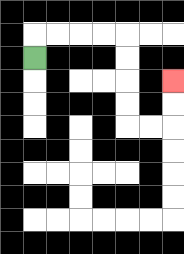{'start': '[1, 2]', 'end': '[7, 3]', 'path_directions': 'U,R,R,R,R,D,D,D,D,R,R,U,U', 'path_coordinates': '[[1, 2], [1, 1], [2, 1], [3, 1], [4, 1], [5, 1], [5, 2], [5, 3], [5, 4], [5, 5], [6, 5], [7, 5], [7, 4], [7, 3]]'}